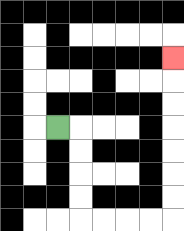{'start': '[2, 5]', 'end': '[7, 2]', 'path_directions': 'R,D,D,D,D,R,R,R,R,U,U,U,U,U,U,U', 'path_coordinates': '[[2, 5], [3, 5], [3, 6], [3, 7], [3, 8], [3, 9], [4, 9], [5, 9], [6, 9], [7, 9], [7, 8], [7, 7], [7, 6], [7, 5], [7, 4], [7, 3], [7, 2]]'}